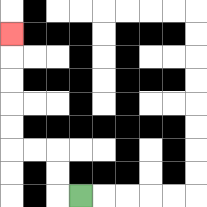{'start': '[3, 8]', 'end': '[0, 1]', 'path_directions': 'L,U,U,L,L,U,U,U,U,U', 'path_coordinates': '[[3, 8], [2, 8], [2, 7], [2, 6], [1, 6], [0, 6], [0, 5], [0, 4], [0, 3], [0, 2], [0, 1]]'}